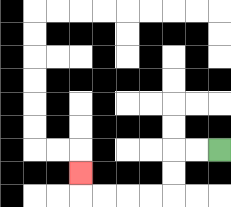{'start': '[9, 6]', 'end': '[3, 7]', 'path_directions': 'L,L,D,D,L,L,L,L,U', 'path_coordinates': '[[9, 6], [8, 6], [7, 6], [7, 7], [7, 8], [6, 8], [5, 8], [4, 8], [3, 8], [3, 7]]'}